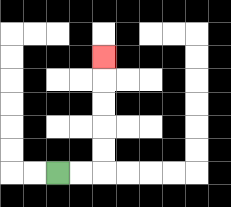{'start': '[2, 7]', 'end': '[4, 2]', 'path_directions': 'R,R,U,U,U,U,U', 'path_coordinates': '[[2, 7], [3, 7], [4, 7], [4, 6], [4, 5], [4, 4], [4, 3], [4, 2]]'}